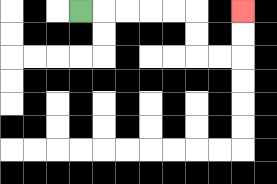{'start': '[3, 0]', 'end': '[10, 0]', 'path_directions': 'R,R,R,R,R,D,D,R,R,U,U', 'path_coordinates': '[[3, 0], [4, 0], [5, 0], [6, 0], [7, 0], [8, 0], [8, 1], [8, 2], [9, 2], [10, 2], [10, 1], [10, 0]]'}